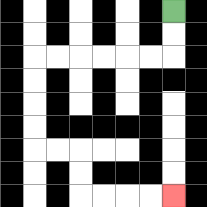{'start': '[7, 0]', 'end': '[7, 8]', 'path_directions': 'D,D,L,L,L,L,L,L,D,D,D,D,R,R,D,D,R,R,R,R', 'path_coordinates': '[[7, 0], [7, 1], [7, 2], [6, 2], [5, 2], [4, 2], [3, 2], [2, 2], [1, 2], [1, 3], [1, 4], [1, 5], [1, 6], [2, 6], [3, 6], [3, 7], [3, 8], [4, 8], [5, 8], [6, 8], [7, 8]]'}